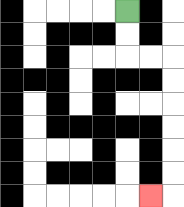{'start': '[5, 0]', 'end': '[6, 8]', 'path_directions': 'D,D,R,R,D,D,D,D,D,D,L', 'path_coordinates': '[[5, 0], [5, 1], [5, 2], [6, 2], [7, 2], [7, 3], [7, 4], [7, 5], [7, 6], [7, 7], [7, 8], [6, 8]]'}